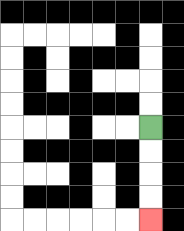{'start': '[6, 5]', 'end': '[6, 9]', 'path_directions': 'D,D,D,D', 'path_coordinates': '[[6, 5], [6, 6], [6, 7], [6, 8], [6, 9]]'}